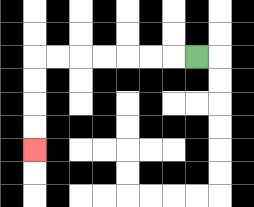{'start': '[8, 2]', 'end': '[1, 6]', 'path_directions': 'L,L,L,L,L,L,L,D,D,D,D', 'path_coordinates': '[[8, 2], [7, 2], [6, 2], [5, 2], [4, 2], [3, 2], [2, 2], [1, 2], [1, 3], [1, 4], [1, 5], [1, 6]]'}